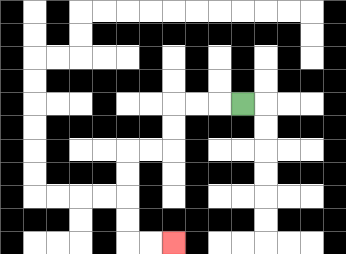{'start': '[10, 4]', 'end': '[7, 10]', 'path_directions': 'L,L,L,D,D,L,L,D,D,D,D,R,R', 'path_coordinates': '[[10, 4], [9, 4], [8, 4], [7, 4], [7, 5], [7, 6], [6, 6], [5, 6], [5, 7], [5, 8], [5, 9], [5, 10], [6, 10], [7, 10]]'}